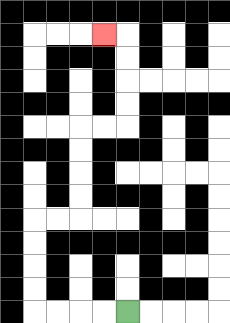{'start': '[5, 13]', 'end': '[4, 1]', 'path_directions': 'L,L,L,L,U,U,U,U,R,R,U,U,U,U,R,R,U,U,U,U,L', 'path_coordinates': '[[5, 13], [4, 13], [3, 13], [2, 13], [1, 13], [1, 12], [1, 11], [1, 10], [1, 9], [2, 9], [3, 9], [3, 8], [3, 7], [3, 6], [3, 5], [4, 5], [5, 5], [5, 4], [5, 3], [5, 2], [5, 1], [4, 1]]'}